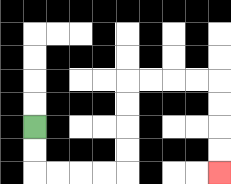{'start': '[1, 5]', 'end': '[9, 7]', 'path_directions': 'D,D,R,R,R,R,U,U,U,U,R,R,R,R,D,D,D,D', 'path_coordinates': '[[1, 5], [1, 6], [1, 7], [2, 7], [3, 7], [4, 7], [5, 7], [5, 6], [5, 5], [5, 4], [5, 3], [6, 3], [7, 3], [8, 3], [9, 3], [9, 4], [9, 5], [9, 6], [9, 7]]'}